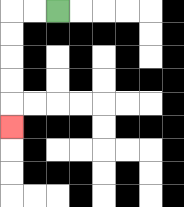{'start': '[2, 0]', 'end': '[0, 5]', 'path_directions': 'L,L,D,D,D,D,D', 'path_coordinates': '[[2, 0], [1, 0], [0, 0], [0, 1], [0, 2], [0, 3], [0, 4], [0, 5]]'}